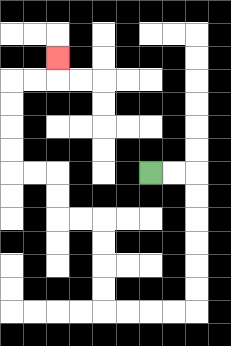{'start': '[6, 7]', 'end': '[2, 2]', 'path_directions': 'R,R,D,D,D,D,D,D,L,L,L,L,U,U,U,U,L,L,U,U,L,L,U,U,U,U,R,R,U', 'path_coordinates': '[[6, 7], [7, 7], [8, 7], [8, 8], [8, 9], [8, 10], [8, 11], [8, 12], [8, 13], [7, 13], [6, 13], [5, 13], [4, 13], [4, 12], [4, 11], [4, 10], [4, 9], [3, 9], [2, 9], [2, 8], [2, 7], [1, 7], [0, 7], [0, 6], [0, 5], [0, 4], [0, 3], [1, 3], [2, 3], [2, 2]]'}